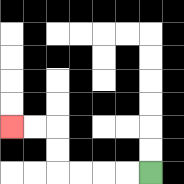{'start': '[6, 7]', 'end': '[0, 5]', 'path_directions': 'L,L,L,L,U,U,L,L', 'path_coordinates': '[[6, 7], [5, 7], [4, 7], [3, 7], [2, 7], [2, 6], [2, 5], [1, 5], [0, 5]]'}